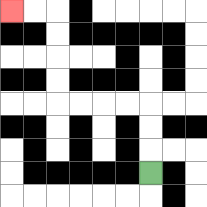{'start': '[6, 7]', 'end': '[0, 0]', 'path_directions': 'U,U,U,L,L,L,L,U,U,U,U,L,L', 'path_coordinates': '[[6, 7], [6, 6], [6, 5], [6, 4], [5, 4], [4, 4], [3, 4], [2, 4], [2, 3], [2, 2], [2, 1], [2, 0], [1, 0], [0, 0]]'}